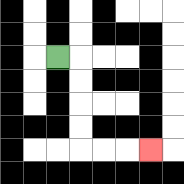{'start': '[2, 2]', 'end': '[6, 6]', 'path_directions': 'R,D,D,D,D,R,R,R', 'path_coordinates': '[[2, 2], [3, 2], [3, 3], [3, 4], [3, 5], [3, 6], [4, 6], [5, 6], [6, 6]]'}